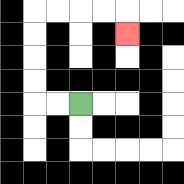{'start': '[3, 4]', 'end': '[5, 1]', 'path_directions': 'L,L,U,U,U,U,R,R,R,R,D', 'path_coordinates': '[[3, 4], [2, 4], [1, 4], [1, 3], [1, 2], [1, 1], [1, 0], [2, 0], [3, 0], [4, 0], [5, 0], [5, 1]]'}